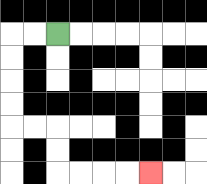{'start': '[2, 1]', 'end': '[6, 7]', 'path_directions': 'L,L,D,D,D,D,R,R,D,D,R,R,R,R', 'path_coordinates': '[[2, 1], [1, 1], [0, 1], [0, 2], [0, 3], [0, 4], [0, 5], [1, 5], [2, 5], [2, 6], [2, 7], [3, 7], [4, 7], [5, 7], [6, 7]]'}